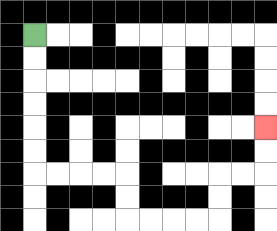{'start': '[1, 1]', 'end': '[11, 5]', 'path_directions': 'D,D,D,D,D,D,R,R,R,R,D,D,R,R,R,R,U,U,R,R,U,U', 'path_coordinates': '[[1, 1], [1, 2], [1, 3], [1, 4], [1, 5], [1, 6], [1, 7], [2, 7], [3, 7], [4, 7], [5, 7], [5, 8], [5, 9], [6, 9], [7, 9], [8, 9], [9, 9], [9, 8], [9, 7], [10, 7], [11, 7], [11, 6], [11, 5]]'}